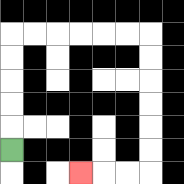{'start': '[0, 6]', 'end': '[3, 7]', 'path_directions': 'U,U,U,U,U,R,R,R,R,R,R,D,D,D,D,D,D,L,L,L', 'path_coordinates': '[[0, 6], [0, 5], [0, 4], [0, 3], [0, 2], [0, 1], [1, 1], [2, 1], [3, 1], [4, 1], [5, 1], [6, 1], [6, 2], [6, 3], [6, 4], [6, 5], [6, 6], [6, 7], [5, 7], [4, 7], [3, 7]]'}